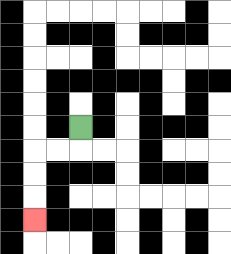{'start': '[3, 5]', 'end': '[1, 9]', 'path_directions': 'D,L,L,D,D,D', 'path_coordinates': '[[3, 5], [3, 6], [2, 6], [1, 6], [1, 7], [1, 8], [1, 9]]'}